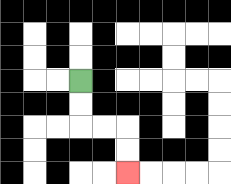{'start': '[3, 3]', 'end': '[5, 7]', 'path_directions': 'D,D,R,R,D,D', 'path_coordinates': '[[3, 3], [3, 4], [3, 5], [4, 5], [5, 5], [5, 6], [5, 7]]'}